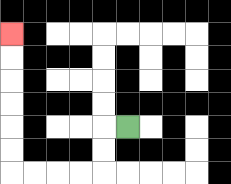{'start': '[5, 5]', 'end': '[0, 1]', 'path_directions': 'L,D,D,L,L,L,L,U,U,U,U,U,U', 'path_coordinates': '[[5, 5], [4, 5], [4, 6], [4, 7], [3, 7], [2, 7], [1, 7], [0, 7], [0, 6], [0, 5], [0, 4], [0, 3], [0, 2], [0, 1]]'}